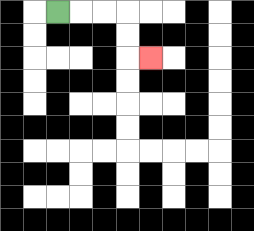{'start': '[2, 0]', 'end': '[6, 2]', 'path_directions': 'R,R,R,D,D,R', 'path_coordinates': '[[2, 0], [3, 0], [4, 0], [5, 0], [5, 1], [5, 2], [6, 2]]'}